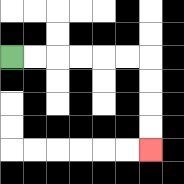{'start': '[0, 2]', 'end': '[6, 6]', 'path_directions': 'R,R,R,R,R,R,D,D,D,D', 'path_coordinates': '[[0, 2], [1, 2], [2, 2], [3, 2], [4, 2], [5, 2], [6, 2], [6, 3], [6, 4], [6, 5], [6, 6]]'}